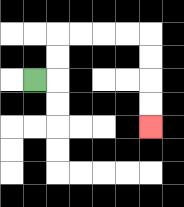{'start': '[1, 3]', 'end': '[6, 5]', 'path_directions': 'R,U,U,R,R,R,R,D,D,D,D', 'path_coordinates': '[[1, 3], [2, 3], [2, 2], [2, 1], [3, 1], [4, 1], [5, 1], [6, 1], [6, 2], [6, 3], [6, 4], [6, 5]]'}